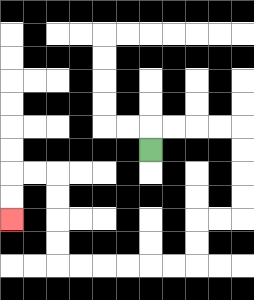{'start': '[6, 6]', 'end': '[0, 9]', 'path_directions': 'U,R,R,R,R,D,D,D,D,L,L,D,D,L,L,L,L,L,L,U,U,U,U,L,L,D,D', 'path_coordinates': '[[6, 6], [6, 5], [7, 5], [8, 5], [9, 5], [10, 5], [10, 6], [10, 7], [10, 8], [10, 9], [9, 9], [8, 9], [8, 10], [8, 11], [7, 11], [6, 11], [5, 11], [4, 11], [3, 11], [2, 11], [2, 10], [2, 9], [2, 8], [2, 7], [1, 7], [0, 7], [0, 8], [0, 9]]'}